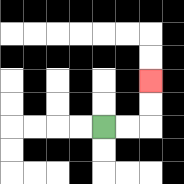{'start': '[4, 5]', 'end': '[6, 3]', 'path_directions': 'R,R,U,U', 'path_coordinates': '[[4, 5], [5, 5], [6, 5], [6, 4], [6, 3]]'}